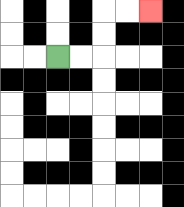{'start': '[2, 2]', 'end': '[6, 0]', 'path_directions': 'R,R,U,U,R,R', 'path_coordinates': '[[2, 2], [3, 2], [4, 2], [4, 1], [4, 0], [5, 0], [6, 0]]'}